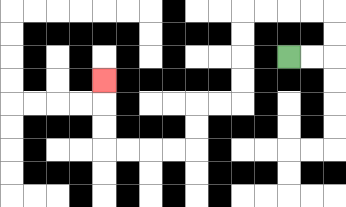{'start': '[12, 2]', 'end': '[4, 3]', 'path_directions': 'R,R,U,U,L,L,L,L,D,D,D,D,L,L,D,D,L,L,L,L,U,U,U', 'path_coordinates': '[[12, 2], [13, 2], [14, 2], [14, 1], [14, 0], [13, 0], [12, 0], [11, 0], [10, 0], [10, 1], [10, 2], [10, 3], [10, 4], [9, 4], [8, 4], [8, 5], [8, 6], [7, 6], [6, 6], [5, 6], [4, 6], [4, 5], [4, 4], [4, 3]]'}